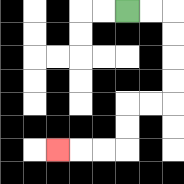{'start': '[5, 0]', 'end': '[2, 6]', 'path_directions': 'R,R,D,D,D,D,L,L,D,D,L,L,L', 'path_coordinates': '[[5, 0], [6, 0], [7, 0], [7, 1], [7, 2], [7, 3], [7, 4], [6, 4], [5, 4], [5, 5], [5, 6], [4, 6], [3, 6], [2, 6]]'}